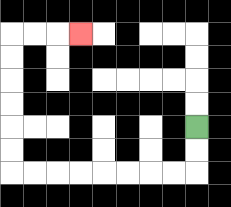{'start': '[8, 5]', 'end': '[3, 1]', 'path_directions': 'D,D,L,L,L,L,L,L,L,L,U,U,U,U,U,U,R,R,R', 'path_coordinates': '[[8, 5], [8, 6], [8, 7], [7, 7], [6, 7], [5, 7], [4, 7], [3, 7], [2, 7], [1, 7], [0, 7], [0, 6], [0, 5], [0, 4], [0, 3], [0, 2], [0, 1], [1, 1], [2, 1], [3, 1]]'}